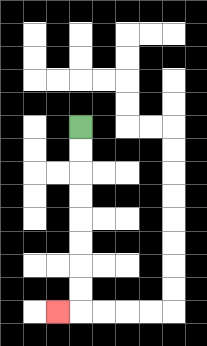{'start': '[3, 5]', 'end': '[2, 13]', 'path_directions': 'D,D,D,D,D,D,D,D,L', 'path_coordinates': '[[3, 5], [3, 6], [3, 7], [3, 8], [3, 9], [3, 10], [3, 11], [3, 12], [3, 13], [2, 13]]'}